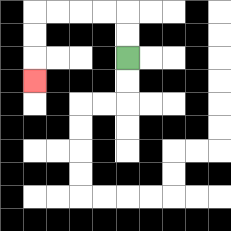{'start': '[5, 2]', 'end': '[1, 3]', 'path_directions': 'U,U,L,L,L,L,D,D,D', 'path_coordinates': '[[5, 2], [5, 1], [5, 0], [4, 0], [3, 0], [2, 0], [1, 0], [1, 1], [1, 2], [1, 3]]'}